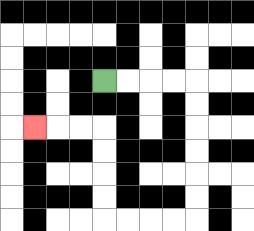{'start': '[4, 3]', 'end': '[1, 5]', 'path_directions': 'R,R,R,R,D,D,D,D,D,D,L,L,L,L,U,U,U,U,L,L,L', 'path_coordinates': '[[4, 3], [5, 3], [6, 3], [7, 3], [8, 3], [8, 4], [8, 5], [8, 6], [8, 7], [8, 8], [8, 9], [7, 9], [6, 9], [5, 9], [4, 9], [4, 8], [4, 7], [4, 6], [4, 5], [3, 5], [2, 5], [1, 5]]'}